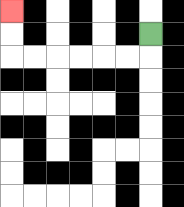{'start': '[6, 1]', 'end': '[0, 0]', 'path_directions': 'D,L,L,L,L,L,L,U,U', 'path_coordinates': '[[6, 1], [6, 2], [5, 2], [4, 2], [3, 2], [2, 2], [1, 2], [0, 2], [0, 1], [0, 0]]'}